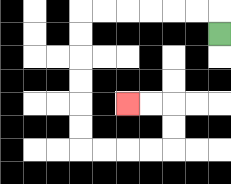{'start': '[9, 1]', 'end': '[5, 4]', 'path_directions': 'U,L,L,L,L,L,L,D,D,D,D,D,D,R,R,R,R,U,U,L,L', 'path_coordinates': '[[9, 1], [9, 0], [8, 0], [7, 0], [6, 0], [5, 0], [4, 0], [3, 0], [3, 1], [3, 2], [3, 3], [3, 4], [3, 5], [3, 6], [4, 6], [5, 6], [6, 6], [7, 6], [7, 5], [7, 4], [6, 4], [5, 4]]'}